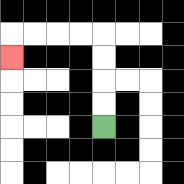{'start': '[4, 5]', 'end': '[0, 2]', 'path_directions': 'U,U,U,U,L,L,L,L,D', 'path_coordinates': '[[4, 5], [4, 4], [4, 3], [4, 2], [4, 1], [3, 1], [2, 1], [1, 1], [0, 1], [0, 2]]'}